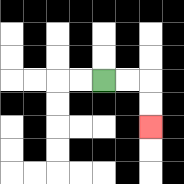{'start': '[4, 3]', 'end': '[6, 5]', 'path_directions': 'R,R,D,D', 'path_coordinates': '[[4, 3], [5, 3], [6, 3], [6, 4], [6, 5]]'}